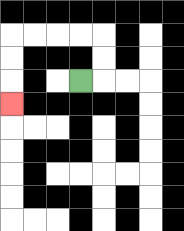{'start': '[3, 3]', 'end': '[0, 4]', 'path_directions': 'R,U,U,L,L,L,L,D,D,D', 'path_coordinates': '[[3, 3], [4, 3], [4, 2], [4, 1], [3, 1], [2, 1], [1, 1], [0, 1], [0, 2], [0, 3], [0, 4]]'}